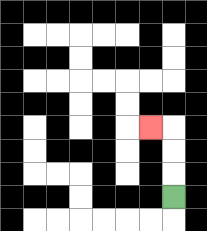{'start': '[7, 8]', 'end': '[6, 5]', 'path_directions': 'U,U,U,L', 'path_coordinates': '[[7, 8], [7, 7], [7, 6], [7, 5], [6, 5]]'}